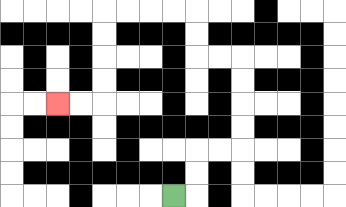{'start': '[7, 8]', 'end': '[2, 4]', 'path_directions': 'R,U,U,R,R,U,U,U,U,L,L,U,U,L,L,L,L,D,D,D,D,L,L', 'path_coordinates': '[[7, 8], [8, 8], [8, 7], [8, 6], [9, 6], [10, 6], [10, 5], [10, 4], [10, 3], [10, 2], [9, 2], [8, 2], [8, 1], [8, 0], [7, 0], [6, 0], [5, 0], [4, 0], [4, 1], [4, 2], [4, 3], [4, 4], [3, 4], [2, 4]]'}